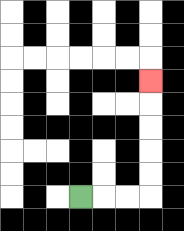{'start': '[3, 8]', 'end': '[6, 3]', 'path_directions': 'R,R,R,U,U,U,U,U', 'path_coordinates': '[[3, 8], [4, 8], [5, 8], [6, 8], [6, 7], [6, 6], [6, 5], [6, 4], [6, 3]]'}